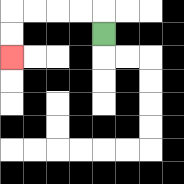{'start': '[4, 1]', 'end': '[0, 2]', 'path_directions': 'U,L,L,L,L,D,D', 'path_coordinates': '[[4, 1], [4, 0], [3, 0], [2, 0], [1, 0], [0, 0], [0, 1], [0, 2]]'}